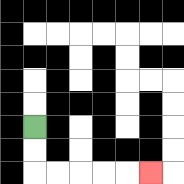{'start': '[1, 5]', 'end': '[6, 7]', 'path_directions': 'D,D,R,R,R,R,R', 'path_coordinates': '[[1, 5], [1, 6], [1, 7], [2, 7], [3, 7], [4, 7], [5, 7], [6, 7]]'}